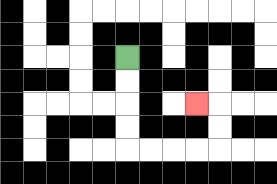{'start': '[5, 2]', 'end': '[8, 4]', 'path_directions': 'D,D,D,D,R,R,R,R,U,U,L', 'path_coordinates': '[[5, 2], [5, 3], [5, 4], [5, 5], [5, 6], [6, 6], [7, 6], [8, 6], [9, 6], [9, 5], [9, 4], [8, 4]]'}